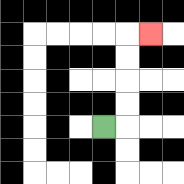{'start': '[4, 5]', 'end': '[6, 1]', 'path_directions': 'R,U,U,U,U,R', 'path_coordinates': '[[4, 5], [5, 5], [5, 4], [5, 3], [5, 2], [5, 1], [6, 1]]'}